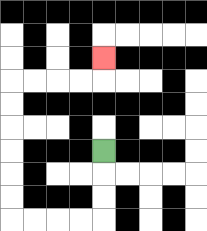{'start': '[4, 6]', 'end': '[4, 2]', 'path_directions': 'D,D,D,L,L,L,L,U,U,U,U,U,U,R,R,R,R,U', 'path_coordinates': '[[4, 6], [4, 7], [4, 8], [4, 9], [3, 9], [2, 9], [1, 9], [0, 9], [0, 8], [0, 7], [0, 6], [0, 5], [0, 4], [0, 3], [1, 3], [2, 3], [3, 3], [4, 3], [4, 2]]'}